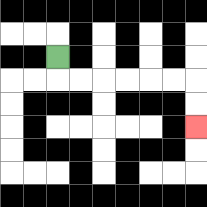{'start': '[2, 2]', 'end': '[8, 5]', 'path_directions': 'D,R,R,R,R,R,R,D,D', 'path_coordinates': '[[2, 2], [2, 3], [3, 3], [4, 3], [5, 3], [6, 3], [7, 3], [8, 3], [8, 4], [8, 5]]'}